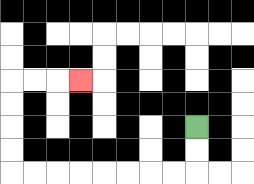{'start': '[8, 5]', 'end': '[3, 3]', 'path_directions': 'D,D,L,L,L,L,L,L,L,L,U,U,U,U,R,R,R', 'path_coordinates': '[[8, 5], [8, 6], [8, 7], [7, 7], [6, 7], [5, 7], [4, 7], [3, 7], [2, 7], [1, 7], [0, 7], [0, 6], [0, 5], [0, 4], [0, 3], [1, 3], [2, 3], [3, 3]]'}